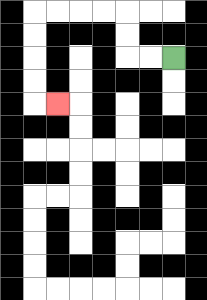{'start': '[7, 2]', 'end': '[2, 4]', 'path_directions': 'L,L,U,U,L,L,L,L,D,D,D,D,R', 'path_coordinates': '[[7, 2], [6, 2], [5, 2], [5, 1], [5, 0], [4, 0], [3, 0], [2, 0], [1, 0], [1, 1], [1, 2], [1, 3], [1, 4], [2, 4]]'}